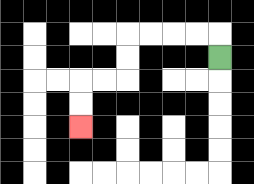{'start': '[9, 2]', 'end': '[3, 5]', 'path_directions': 'U,L,L,L,L,D,D,L,L,D,D', 'path_coordinates': '[[9, 2], [9, 1], [8, 1], [7, 1], [6, 1], [5, 1], [5, 2], [5, 3], [4, 3], [3, 3], [3, 4], [3, 5]]'}